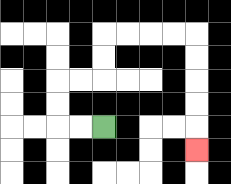{'start': '[4, 5]', 'end': '[8, 6]', 'path_directions': 'L,L,U,U,R,R,U,U,R,R,R,R,D,D,D,D,D', 'path_coordinates': '[[4, 5], [3, 5], [2, 5], [2, 4], [2, 3], [3, 3], [4, 3], [4, 2], [4, 1], [5, 1], [6, 1], [7, 1], [8, 1], [8, 2], [8, 3], [8, 4], [8, 5], [8, 6]]'}